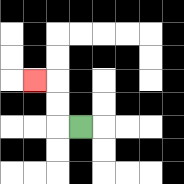{'start': '[3, 5]', 'end': '[1, 3]', 'path_directions': 'L,U,U,L', 'path_coordinates': '[[3, 5], [2, 5], [2, 4], [2, 3], [1, 3]]'}